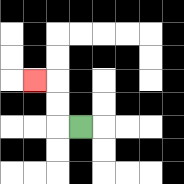{'start': '[3, 5]', 'end': '[1, 3]', 'path_directions': 'L,U,U,L', 'path_coordinates': '[[3, 5], [2, 5], [2, 4], [2, 3], [1, 3]]'}